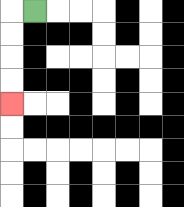{'start': '[1, 0]', 'end': '[0, 4]', 'path_directions': 'L,D,D,D,D', 'path_coordinates': '[[1, 0], [0, 0], [0, 1], [0, 2], [0, 3], [0, 4]]'}